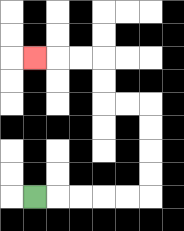{'start': '[1, 8]', 'end': '[1, 2]', 'path_directions': 'R,R,R,R,R,U,U,U,U,L,L,U,U,L,L,L', 'path_coordinates': '[[1, 8], [2, 8], [3, 8], [4, 8], [5, 8], [6, 8], [6, 7], [6, 6], [6, 5], [6, 4], [5, 4], [4, 4], [4, 3], [4, 2], [3, 2], [2, 2], [1, 2]]'}